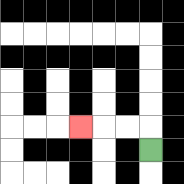{'start': '[6, 6]', 'end': '[3, 5]', 'path_directions': 'U,L,L,L', 'path_coordinates': '[[6, 6], [6, 5], [5, 5], [4, 5], [3, 5]]'}